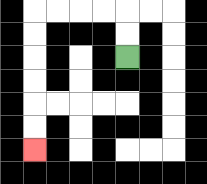{'start': '[5, 2]', 'end': '[1, 6]', 'path_directions': 'U,U,L,L,L,L,D,D,D,D,D,D', 'path_coordinates': '[[5, 2], [5, 1], [5, 0], [4, 0], [3, 0], [2, 0], [1, 0], [1, 1], [1, 2], [1, 3], [1, 4], [1, 5], [1, 6]]'}